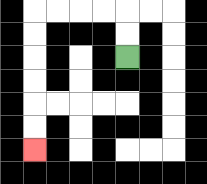{'start': '[5, 2]', 'end': '[1, 6]', 'path_directions': 'U,U,L,L,L,L,D,D,D,D,D,D', 'path_coordinates': '[[5, 2], [5, 1], [5, 0], [4, 0], [3, 0], [2, 0], [1, 0], [1, 1], [1, 2], [1, 3], [1, 4], [1, 5], [1, 6]]'}